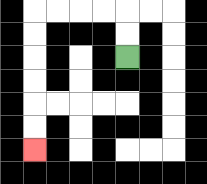{'start': '[5, 2]', 'end': '[1, 6]', 'path_directions': 'U,U,L,L,L,L,D,D,D,D,D,D', 'path_coordinates': '[[5, 2], [5, 1], [5, 0], [4, 0], [3, 0], [2, 0], [1, 0], [1, 1], [1, 2], [1, 3], [1, 4], [1, 5], [1, 6]]'}